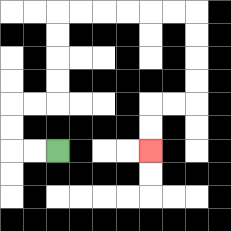{'start': '[2, 6]', 'end': '[6, 6]', 'path_directions': 'L,L,U,U,R,R,U,U,U,U,R,R,R,R,R,R,D,D,D,D,L,L,D,D', 'path_coordinates': '[[2, 6], [1, 6], [0, 6], [0, 5], [0, 4], [1, 4], [2, 4], [2, 3], [2, 2], [2, 1], [2, 0], [3, 0], [4, 0], [5, 0], [6, 0], [7, 0], [8, 0], [8, 1], [8, 2], [8, 3], [8, 4], [7, 4], [6, 4], [6, 5], [6, 6]]'}